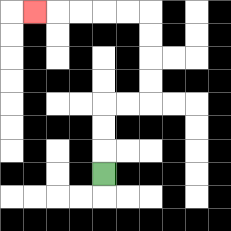{'start': '[4, 7]', 'end': '[1, 0]', 'path_directions': 'U,U,U,R,R,U,U,U,U,L,L,L,L,L', 'path_coordinates': '[[4, 7], [4, 6], [4, 5], [4, 4], [5, 4], [6, 4], [6, 3], [6, 2], [6, 1], [6, 0], [5, 0], [4, 0], [3, 0], [2, 0], [1, 0]]'}